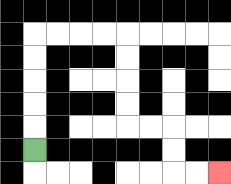{'start': '[1, 6]', 'end': '[9, 7]', 'path_directions': 'U,U,U,U,U,R,R,R,R,D,D,D,D,R,R,D,D,R,R', 'path_coordinates': '[[1, 6], [1, 5], [1, 4], [1, 3], [1, 2], [1, 1], [2, 1], [3, 1], [4, 1], [5, 1], [5, 2], [5, 3], [5, 4], [5, 5], [6, 5], [7, 5], [7, 6], [7, 7], [8, 7], [9, 7]]'}